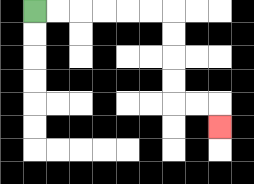{'start': '[1, 0]', 'end': '[9, 5]', 'path_directions': 'R,R,R,R,R,R,D,D,D,D,R,R,D', 'path_coordinates': '[[1, 0], [2, 0], [3, 0], [4, 0], [5, 0], [6, 0], [7, 0], [7, 1], [7, 2], [7, 3], [7, 4], [8, 4], [9, 4], [9, 5]]'}